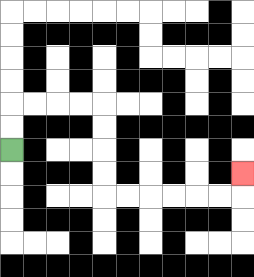{'start': '[0, 6]', 'end': '[10, 7]', 'path_directions': 'U,U,R,R,R,R,D,D,D,D,R,R,R,R,R,R,U', 'path_coordinates': '[[0, 6], [0, 5], [0, 4], [1, 4], [2, 4], [3, 4], [4, 4], [4, 5], [4, 6], [4, 7], [4, 8], [5, 8], [6, 8], [7, 8], [8, 8], [9, 8], [10, 8], [10, 7]]'}